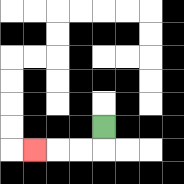{'start': '[4, 5]', 'end': '[1, 6]', 'path_directions': 'D,L,L,L', 'path_coordinates': '[[4, 5], [4, 6], [3, 6], [2, 6], [1, 6]]'}